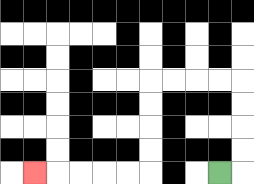{'start': '[9, 7]', 'end': '[1, 7]', 'path_directions': 'R,U,U,U,U,L,L,L,L,D,D,D,D,L,L,L,L,L', 'path_coordinates': '[[9, 7], [10, 7], [10, 6], [10, 5], [10, 4], [10, 3], [9, 3], [8, 3], [7, 3], [6, 3], [6, 4], [6, 5], [6, 6], [6, 7], [5, 7], [4, 7], [3, 7], [2, 7], [1, 7]]'}